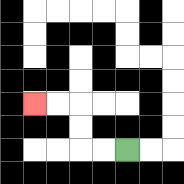{'start': '[5, 6]', 'end': '[1, 4]', 'path_directions': 'L,L,U,U,L,L', 'path_coordinates': '[[5, 6], [4, 6], [3, 6], [3, 5], [3, 4], [2, 4], [1, 4]]'}